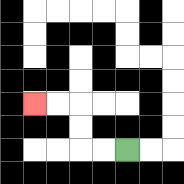{'start': '[5, 6]', 'end': '[1, 4]', 'path_directions': 'L,L,U,U,L,L', 'path_coordinates': '[[5, 6], [4, 6], [3, 6], [3, 5], [3, 4], [2, 4], [1, 4]]'}